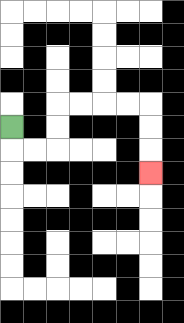{'start': '[0, 5]', 'end': '[6, 7]', 'path_directions': 'D,R,R,U,U,R,R,R,R,D,D,D', 'path_coordinates': '[[0, 5], [0, 6], [1, 6], [2, 6], [2, 5], [2, 4], [3, 4], [4, 4], [5, 4], [6, 4], [6, 5], [6, 6], [6, 7]]'}